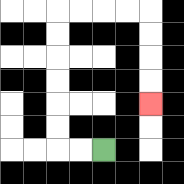{'start': '[4, 6]', 'end': '[6, 4]', 'path_directions': 'L,L,U,U,U,U,U,U,R,R,R,R,D,D,D,D', 'path_coordinates': '[[4, 6], [3, 6], [2, 6], [2, 5], [2, 4], [2, 3], [2, 2], [2, 1], [2, 0], [3, 0], [4, 0], [5, 0], [6, 0], [6, 1], [6, 2], [6, 3], [6, 4]]'}